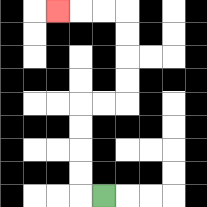{'start': '[4, 8]', 'end': '[2, 0]', 'path_directions': 'L,U,U,U,U,R,R,U,U,U,U,L,L,L', 'path_coordinates': '[[4, 8], [3, 8], [3, 7], [3, 6], [3, 5], [3, 4], [4, 4], [5, 4], [5, 3], [5, 2], [5, 1], [5, 0], [4, 0], [3, 0], [2, 0]]'}